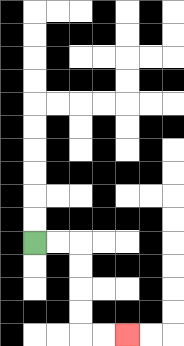{'start': '[1, 10]', 'end': '[5, 14]', 'path_directions': 'R,R,D,D,D,D,R,R', 'path_coordinates': '[[1, 10], [2, 10], [3, 10], [3, 11], [3, 12], [3, 13], [3, 14], [4, 14], [5, 14]]'}